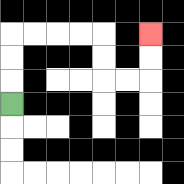{'start': '[0, 4]', 'end': '[6, 1]', 'path_directions': 'U,U,U,R,R,R,R,D,D,R,R,U,U', 'path_coordinates': '[[0, 4], [0, 3], [0, 2], [0, 1], [1, 1], [2, 1], [3, 1], [4, 1], [4, 2], [4, 3], [5, 3], [6, 3], [6, 2], [6, 1]]'}